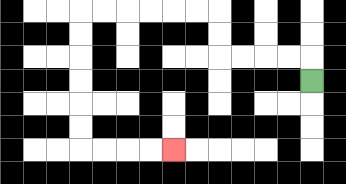{'start': '[13, 3]', 'end': '[7, 6]', 'path_directions': 'U,L,L,L,L,U,U,L,L,L,L,L,L,D,D,D,D,D,D,R,R,R,R', 'path_coordinates': '[[13, 3], [13, 2], [12, 2], [11, 2], [10, 2], [9, 2], [9, 1], [9, 0], [8, 0], [7, 0], [6, 0], [5, 0], [4, 0], [3, 0], [3, 1], [3, 2], [3, 3], [3, 4], [3, 5], [3, 6], [4, 6], [5, 6], [6, 6], [7, 6]]'}